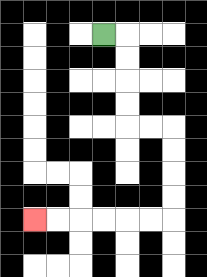{'start': '[4, 1]', 'end': '[1, 9]', 'path_directions': 'R,D,D,D,D,R,R,D,D,D,D,L,L,L,L,L,L', 'path_coordinates': '[[4, 1], [5, 1], [5, 2], [5, 3], [5, 4], [5, 5], [6, 5], [7, 5], [7, 6], [7, 7], [7, 8], [7, 9], [6, 9], [5, 9], [4, 9], [3, 9], [2, 9], [1, 9]]'}